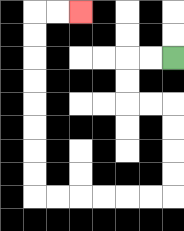{'start': '[7, 2]', 'end': '[3, 0]', 'path_directions': 'L,L,D,D,R,R,D,D,D,D,L,L,L,L,L,L,U,U,U,U,U,U,U,U,R,R', 'path_coordinates': '[[7, 2], [6, 2], [5, 2], [5, 3], [5, 4], [6, 4], [7, 4], [7, 5], [7, 6], [7, 7], [7, 8], [6, 8], [5, 8], [4, 8], [3, 8], [2, 8], [1, 8], [1, 7], [1, 6], [1, 5], [1, 4], [1, 3], [1, 2], [1, 1], [1, 0], [2, 0], [3, 0]]'}